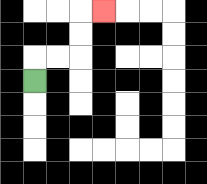{'start': '[1, 3]', 'end': '[4, 0]', 'path_directions': 'U,R,R,U,U,R', 'path_coordinates': '[[1, 3], [1, 2], [2, 2], [3, 2], [3, 1], [3, 0], [4, 0]]'}